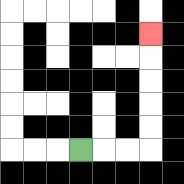{'start': '[3, 6]', 'end': '[6, 1]', 'path_directions': 'R,R,R,U,U,U,U,U', 'path_coordinates': '[[3, 6], [4, 6], [5, 6], [6, 6], [6, 5], [6, 4], [6, 3], [6, 2], [6, 1]]'}